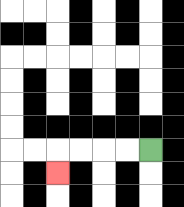{'start': '[6, 6]', 'end': '[2, 7]', 'path_directions': 'L,L,L,L,D', 'path_coordinates': '[[6, 6], [5, 6], [4, 6], [3, 6], [2, 6], [2, 7]]'}